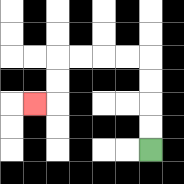{'start': '[6, 6]', 'end': '[1, 4]', 'path_directions': 'U,U,U,U,L,L,L,L,D,D,L', 'path_coordinates': '[[6, 6], [6, 5], [6, 4], [6, 3], [6, 2], [5, 2], [4, 2], [3, 2], [2, 2], [2, 3], [2, 4], [1, 4]]'}